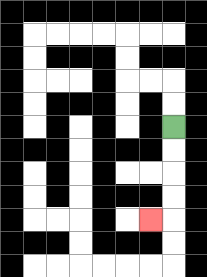{'start': '[7, 5]', 'end': '[6, 9]', 'path_directions': 'D,D,D,D,L', 'path_coordinates': '[[7, 5], [7, 6], [7, 7], [7, 8], [7, 9], [6, 9]]'}